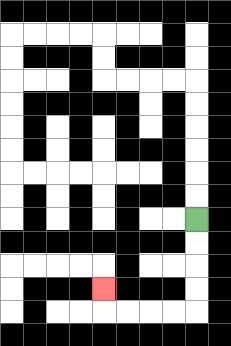{'start': '[8, 9]', 'end': '[4, 12]', 'path_directions': 'D,D,D,D,L,L,L,L,U', 'path_coordinates': '[[8, 9], [8, 10], [8, 11], [8, 12], [8, 13], [7, 13], [6, 13], [5, 13], [4, 13], [4, 12]]'}